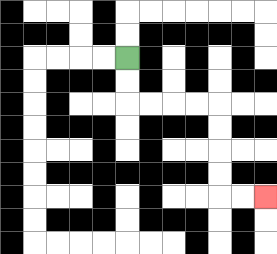{'start': '[5, 2]', 'end': '[11, 8]', 'path_directions': 'D,D,R,R,R,R,D,D,D,D,R,R', 'path_coordinates': '[[5, 2], [5, 3], [5, 4], [6, 4], [7, 4], [8, 4], [9, 4], [9, 5], [9, 6], [9, 7], [9, 8], [10, 8], [11, 8]]'}